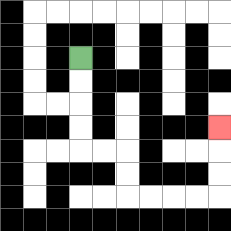{'start': '[3, 2]', 'end': '[9, 5]', 'path_directions': 'D,D,D,D,R,R,D,D,R,R,R,R,U,U,U', 'path_coordinates': '[[3, 2], [3, 3], [3, 4], [3, 5], [3, 6], [4, 6], [5, 6], [5, 7], [5, 8], [6, 8], [7, 8], [8, 8], [9, 8], [9, 7], [9, 6], [9, 5]]'}